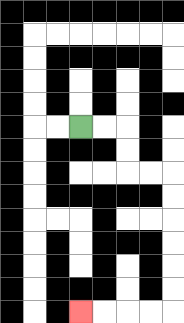{'start': '[3, 5]', 'end': '[3, 13]', 'path_directions': 'R,R,D,D,R,R,D,D,D,D,D,D,L,L,L,L', 'path_coordinates': '[[3, 5], [4, 5], [5, 5], [5, 6], [5, 7], [6, 7], [7, 7], [7, 8], [7, 9], [7, 10], [7, 11], [7, 12], [7, 13], [6, 13], [5, 13], [4, 13], [3, 13]]'}